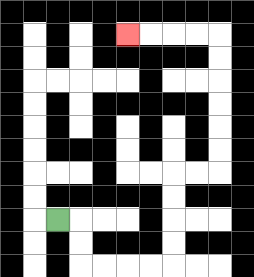{'start': '[2, 9]', 'end': '[5, 1]', 'path_directions': 'R,D,D,R,R,R,R,U,U,U,U,R,R,U,U,U,U,U,U,L,L,L,L', 'path_coordinates': '[[2, 9], [3, 9], [3, 10], [3, 11], [4, 11], [5, 11], [6, 11], [7, 11], [7, 10], [7, 9], [7, 8], [7, 7], [8, 7], [9, 7], [9, 6], [9, 5], [9, 4], [9, 3], [9, 2], [9, 1], [8, 1], [7, 1], [6, 1], [5, 1]]'}